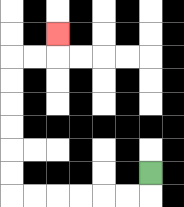{'start': '[6, 7]', 'end': '[2, 1]', 'path_directions': 'D,L,L,L,L,L,L,U,U,U,U,U,U,R,R,U', 'path_coordinates': '[[6, 7], [6, 8], [5, 8], [4, 8], [3, 8], [2, 8], [1, 8], [0, 8], [0, 7], [0, 6], [0, 5], [0, 4], [0, 3], [0, 2], [1, 2], [2, 2], [2, 1]]'}